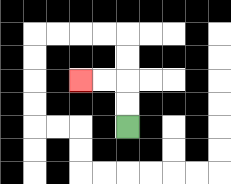{'start': '[5, 5]', 'end': '[3, 3]', 'path_directions': 'U,U,L,L', 'path_coordinates': '[[5, 5], [5, 4], [5, 3], [4, 3], [3, 3]]'}